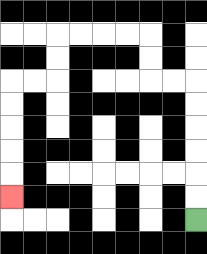{'start': '[8, 9]', 'end': '[0, 8]', 'path_directions': 'U,U,U,U,U,U,L,L,U,U,L,L,L,L,D,D,L,L,D,D,D,D,D', 'path_coordinates': '[[8, 9], [8, 8], [8, 7], [8, 6], [8, 5], [8, 4], [8, 3], [7, 3], [6, 3], [6, 2], [6, 1], [5, 1], [4, 1], [3, 1], [2, 1], [2, 2], [2, 3], [1, 3], [0, 3], [0, 4], [0, 5], [0, 6], [0, 7], [0, 8]]'}